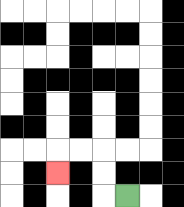{'start': '[5, 8]', 'end': '[2, 7]', 'path_directions': 'L,U,U,L,L,D', 'path_coordinates': '[[5, 8], [4, 8], [4, 7], [4, 6], [3, 6], [2, 6], [2, 7]]'}